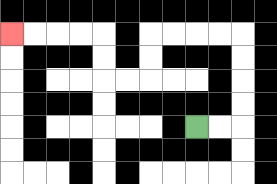{'start': '[8, 5]', 'end': '[0, 1]', 'path_directions': 'R,R,U,U,U,U,L,L,L,L,D,D,L,L,U,U,L,L,L,L', 'path_coordinates': '[[8, 5], [9, 5], [10, 5], [10, 4], [10, 3], [10, 2], [10, 1], [9, 1], [8, 1], [7, 1], [6, 1], [6, 2], [6, 3], [5, 3], [4, 3], [4, 2], [4, 1], [3, 1], [2, 1], [1, 1], [0, 1]]'}